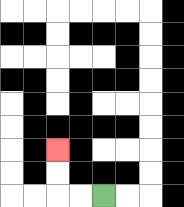{'start': '[4, 8]', 'end': '[2, 6]', 'path_directions': 'L,L,U,U', 'path_coordinates': '[[4, 8], [3, 8], [2, 8], [2, 7], [2, 6]]'}